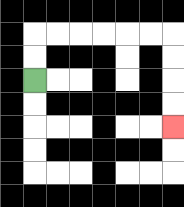{'start': '[1, 3]', 'end': '[7, 5]', 'path_directions': 'U,U,R,R,R,R,R,R,D,D,D,D', 'path_coordinates': '[[1, 3], [1, 2], [1, 1], [2, 1], [3, 1], [4, 1], [5, 1], [6, 1], [7, 1], [7, 2], [7, 3], [7, 4], [7, 5]]'}